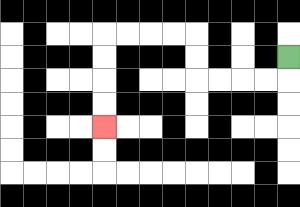{'start': '[12, 2]', 'end': '[4, 5]', 'path_directions': 'D,L,L,L,L,U,U,L,L,L,L,D,D,D,D', 'path_coordinates': '[[12, 2], [12, 3], [11, 3], [10, 3], [9, 3], [8, 3], [8, 2], [8, 1], [7, 1], [6, 1], [5, 1], [4, 1], [4, 2], [4, 3], [4, 4], [4, 5]]'}